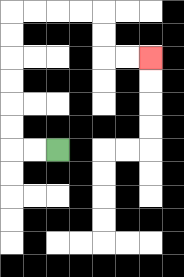{'start': '[2, 6]', 'end': '[6, 2]', 'path_directions': 'L,L,U,U,U,U,U,U,R,R,R,R,D,D,R,R', 'path_coordinates': '[[2, 6], [1, 6], [0, 6], [0, 5], [0, 4], [0, 3], [0, 2], [0, 1], [0, 0], [1, 0], [2, 0], [3, 0], [4, 0], [4, 1], [4, 2], [5, 2], [6, 2]]'}